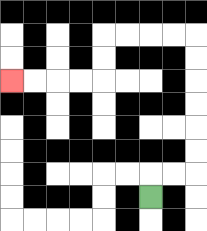{'start': '[6, 8]', 'end': '[0, 3]', 'path_directions': 'U,R,R,U,U,U,U,U,U,L,L,L,L,D,D,L,L,L,L', 'path_coordinates': '[[6, 8], [6, 7], [7, 7], [8, 7], [8, 6], [8, 5], [8, 4], [8, 3], [8, 2], [8, 1], [7, 1], [6, 1], [5, 1], [4, 1], [4, 2], [4, 3], [3, 3], [2, 3], [1, 3], [0, 3]]'}